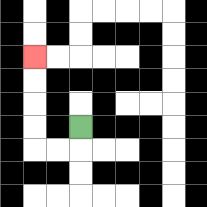{'start': '[3, 5]', 'end': '[1, 2]', 'path_directions': 'D,L,L,U,U,U,U', 'path_coordinates': '[[3, 5], [3, 6], [2, 6], [1, 6], [1, 5], [1, 4], [1, 3], [1, 2]]'}